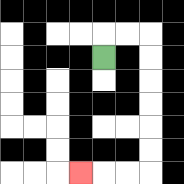{'start': '[4, 2]', 'end': '[3, 7]', 'path_directions': 'U,R,R,D,D,D,D,D,D,L,L,L', 'path_coordinates': '[[4, 2], [4, 1], [5, 1], [6, 1], [6, 2], [6, 3], [6, 4], [6, 5], [6, 6], [6, 7], [5, 7], [4, 7], [3, 7]]'}